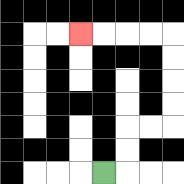{'start': '[4, 7]', 'end': '[3, 1]', 'path_directions': 'R,U,U,R,R,U,U,U,U,L,L,L,L', 'path_coordinates': '[[4, 7], [5, 7], [5, 6], [5, 5], [6, 5], [7, 5], [7, 4], [7, 3], [7, 2], [7, 1], [6, 1], [5, 1], [4, 1], [3, 1]]'}